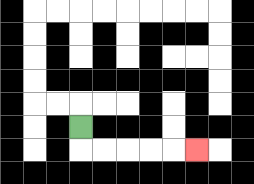{'start': '[3, 5]', 'end': '[8, 6]', 'path_directions': 'D,R,R,R,R,R', 'path_coordinates': '[[3, 5], [3, 6], [4, 6], [5, 6], [6, 6], [7, 6], [8, 6]]'}